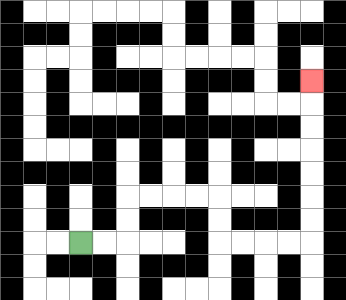{'start': '[3, 10]', 'end': '[13, 3]', 'path_directions': 'R,R,U,U,R,R,R,R,D,D,R,R,R,R,U,U,U,U,U,U,U', 'path_coordinates': '[[3, 10], [4, 10], [5, 10], [5, 9], [5, 8], [6, 8], [7, 8], [8, 8], [9, 8], [9, 9], [9, 10], [10, 10], [11, 10], [12, 10], [13, 10], [13, 9], [13, 8], [13, 7], [13, 6], [13, 5], [13, 4], [13, 3]]'}